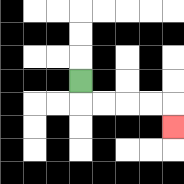{'start': '[3, 3]', 'end': '[7, 5]', 'path_directions': 'D,R,R,R,R,D', 'path_coordinates': '[[3, 3], [3, 4], [4, 4], [5, 4], [6, 4], [7, 4], [7, 5]]'}